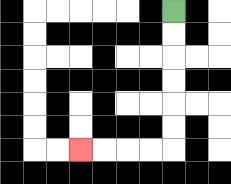{'start': '[7, 0]', 'end': '[3, 6]', 'path_directions': 'D,D,D,D,D,D,L,L,L,L', 'path_coordinates': '[[7, 0], [7, 1], [7, 2], [7, 3], [7, 4], [7, 5], [7, 6], [6, 6], [5, 6], [4, 6], [3, 6]]'}